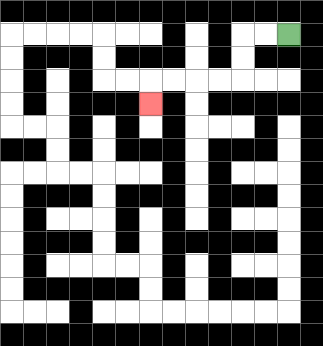{'start': '[12, 1]', 'end': '[6, 4]', 'path_directions': 'L,L,D,D,L,L,L,L,D', 'path_coordinates': '[[12, 1], [11, 1], [10, 1], [10, 2], [10, 3], [9, 3], [8, 3], [7, 3], [6, 3], [6, 4]]'}